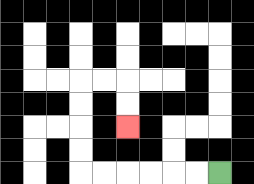{'start': '[9, 7]', 'end': '[5, 5]', 'path_directions': 'L,L,L,L,L,L,U,U,U,U,R,R,D,D', 'path_coordinates': '[[9, 7], [8, 7], [7, 7], [6, 7], [5, 7], [4, 7], [3, 7], [3, 6], [3, 5], [3, 4], [3, 3], [4, 3], [5, 3], [5, 4], [5, 5]]'}